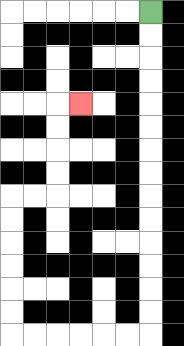{'start': '[6, 0]', 'end': '[3, 4]', 'path_directions': 'D,D,D,D,D,D,D,D,D,D,D,D,D,D,L,L,L,L,L,L,U,U,U,U,U,U,R,R,U,U,U,U,R', 'path_coordinates': '[[6, 0], [6, 1], [6, 2], [6, 3], [6, 4], [6, 5], [6, 6], [6, 7], [6, 8], [6, 9], [6, 10], [6, 11], [6, 12], [6, 13], [6, 14], [5, 14], [4, 14], [3, 14], [2, 14], [1, 14], [0, 14], [0, 13], [0, 12], [0, 11], [0, 10], [0, 9], [0, 8], [1, 8], [2, 8], [2, 7], [2, 6], [2, 5], [2, 4], [3, 4]]'}